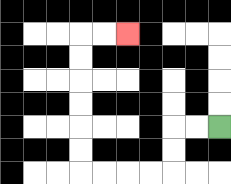{'start': '[9, 5]', 'end': '[5, 1]', 'path_directions': 'L,L,D,D,L,L,L,L,U,U,U,U,U,U,R,R', 'path_coordinates': '[[9, 5], [8, 5], [7, 5], [7, 6], [7, 7], [6, 7], [5, 7], [4, 7], [3, 7], [3, 6], [3, 5], [3, 4], [3, 3], [3, 2], [3, 1], [4, 1], [5, 1]]'}